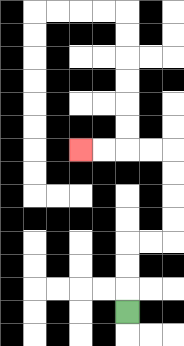{'start': '[5, 13]', 'end': '[3, 6]', 'path_directions': 'U,U,U,R,R,U,U,U,U,L,L,L,L', 'path_coordinates': '[[5, 13], [5, 12], [5, 11], [5, 10], [6, 10], [7, 10], [7, 9], [7, 8], [7, 7], [7, 6], [6, 6], [5, 6], [4, 6], [3, 6]]'}